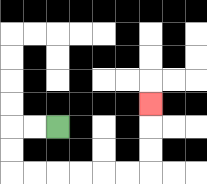{'start': '[2, 5]', 'end': '[6, 4]', 'path_directions': 'L,L,D,D,R,R,R,R,R,R,U,U,U', 'path_coordinates': '[[2, 5], [1, 5], [0, 5], [0, 6], [0, 7], [1, 7], [2, 7], [3, 7], [4, 7], [5, 7], [6, 7], [6, 6], [6, 5], [6, 4]]'}